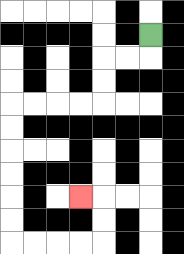{'start': '[6, 1]', 'end': '[3, 8]', 'path_directions': 'D,L,L,D,D,L,L,L,L,D,D,D,D,D,D,R,R,R,R,U,U,L', 'path_coordinates': '[[6, 1], [6, 2], [5, 2], [4, 2], [4, 3], [4, 4], [3, 4], [2, 4], [1, 4], [0, 4], [0, 5], [0, 6], [0, 7], [0, 8], [0, 9], [0, 10], [1, 10], [2, 10], [3, 10], [4, 10], [4, 9], [4, 8], [3, 8]]'}